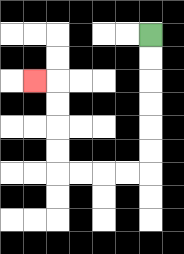{'start': '[6, 1]', 'end': '[1, 3]', 'path_directions': 'D,D,D,D,D,D,L,L,L,L,U,U,U,U,L', 'path_coordinates': '[[6, 1], [6, 2], [6, 3], [6, 4], [6, 5], [6, 6], [6, 7], [5, 7], [4, 7], [3, 7], [2, 7], [2, 6], [2, 5], [2, 4], [2, 3], [1, 3]]'}